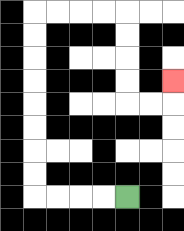{'start': '[5, 8]', 'end': '[7, 3]', 'path_directions': 'L,L,L,L,U,U,U,U,U,U,U,U,R,R,R,R,D,D,D,D,R,R,U', 'path_coordinates': '[[5, 8], [4, 8], [3, 8], [2, 8], [1, 8], [1, 7], [1, 6], [1, 5], [1, 4], [1, 3], [1, 2], [1, 1], [1, 0], [2, 0], [3, 0], [4, 0], [5, 0], [5, 1], [5, 2], [5, 3], [5, 4], [6, 4], [7, 4], [7, 3]]'}